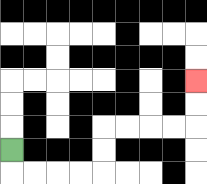{'start': '[0, 6]', 'end': '[8, 3]', 'path_directions': 'D,R,R,R,R,U,U,R,R,R,R,U,U', 'path_coordinates': '[[0, 6], [0, 7], [1, 7], [2, 7], [3, 7], [4, 7], [4, 6], [4, 5], [5, 5], [6, 5], [7, 5], [8, 5], [8, 4], [8, 3]]'}